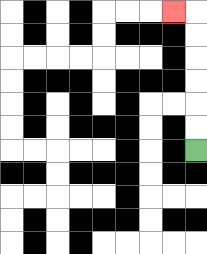{'start': '[8, 6]', 'end': '[7, 0]', 'path_directions': 'U,U,U,U,U,U,L', 'path_coordinates': '[[8, 6], [8, 5], [8, 4], [8, 3], [8, 2], [8, 1], [8, 0], [7, 0]]'}